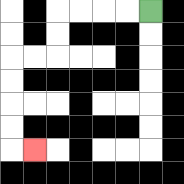{'start': '[6, 0]', 'end': '[1, 6]', 'path_directions': 'L,L,L,L,D,D,L,L,D,D,D,D,R', 'path_coordinates': '[[6, 0], [5, 0], [4, 0], [3, 0], [2, 0], [2, 1], [2, 2], [1, 2], [0, 2], [0, 3], [0, 4], [0, 5], [0, 6], [1, 6]]'}